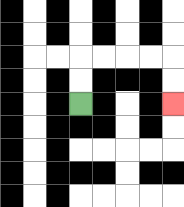{'start': '[3, 4]', 'end': '[7, 4]', 'path_directions': 'U,U,R,R,R,R,D,D', 'path_coordinates': '[[3, 4], [3, 3], [3, 2], [4, 2], [5, 2], [6, 2], [7, 2], [7, 3], [7, 4]]'}